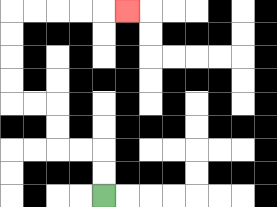{'start': '[4, 8]', 'end': '[5, 0]', 'path_directions': 'U,U,L,L,U,U,L,L,U,U,U,U,R,R,R,R,R', 'path_coordinates': '[[4, 8], [4, 7], [4, 6], [3, 6], [2, 6], [2, 5], [2, 4], [1, 4], [0, 4], [0, 3], [0, 2], [0, 1], [0, 0], [1, 0], [2, 0], [3, 0], [4, 0], [5, 0]]'}